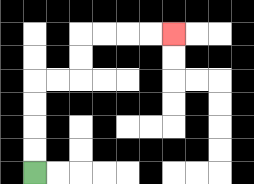{'start': '[1, 7]', 'end': '[7, 1]', 'path_directions': 'U,U,U,U,R,R,U,U,R,R,R,R', 'path_coordinates': '[[1, 7], [1, 6], [1, 5], [1, 4], [1, 3], [2, 3], [3, 3], [3, 2], [3, 1], [4, 1], [5, 1], [6, 1], [7, 1]]'}